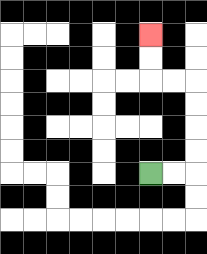{'start': '[6, 7]', 'end': '[6, 1]', 'path_directions': 'R,R,U,U,U,U,L,L,U,U', 'path_coordinates': '[[6, 7], [7, 7], [8, 7], [8, 6], [8, 5], [8, 4], [8, 3], [7, 3], [6, 3], [6, 2], [6, 1]]'}